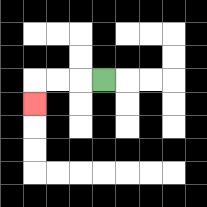{'start': '[4, 3]', 'end': '[1, 4]', 'path_directions': 'L,L,L,D', 'path_coordinates': '[[4, 3], [3, 3], [2, 3], [1, 3], [1, 4]]'}